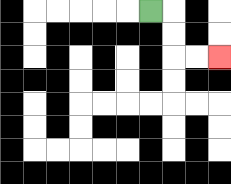{'start': '[6, 0]', 'end': '[9, 2]', 'path_directions': 'R,D,D,R,R', 'path_coordinates': '[[6, 0], [7, 0], [7, 1], [7, 2], [8, 2], [9, 2]]'}